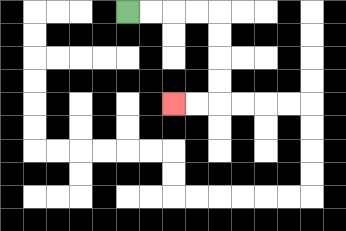{'start': '[5, 0]', 'end': '[7, 4]', 'path_directions': 'R,R,R,R,D,D,D,D,L,L', 'path_coordinates': '[[5, 0], [6, 0], [7, 0], [8, 0], [9, 0], [9, 1], [9, 2], [9, 3], [9, 4], [8, 4], [7, 4]]'}